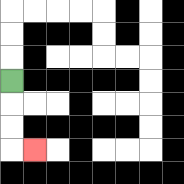{'start': '[0, 3]', 'end': '[1, 6]', 'path_directions': 'D,D,D,R', 'path_coordinates': '[[0, 3], [0, 4], [0, 5], [0, 6], [1, 6]]'}